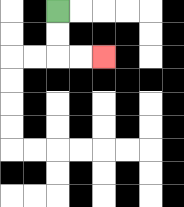{'start': '[2, 0]', 'end': '[4, 2]', 'path_directions': 'D,D,R,R', 'path_coordinates': '[[2, 0], [2, 1], [2, 2], [3, 2], [4, 2]]'}